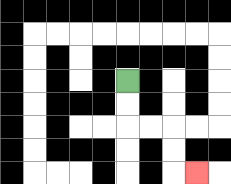{'start': '[5, 3]', 'end': '[8, 7]', 'path_directions': 'D,D,R,R,D,D,R', 'path_coordinates': '[[5, 3], [5, 4], [5, 5], [6, 5], [7, 5], [7, 6], [7, 7], [8, 7]]'}